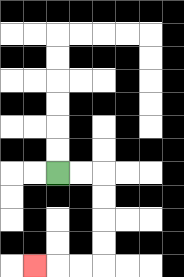{'start': '[2, 7]', 'end': '[1, 11]', 'path_directions': 'R,R,D,D,D,D,L,L,L', 'path_coordinates': '[[2, 7], [3, 7], [4, 7], [4, 8], [4, 9], [4, 10], [4, 11], [3, 11], [2, 11], [1, 11]]'}